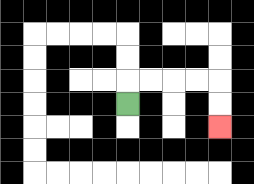{'start': '[5, 4]', 'end': '[9, 5]', 'path_directions': 'U,R,R,R,R,D,D', 'path_coordinates': '[[5, 4], [5, 3], [6, 3], [7, 3], [8, 3], [9, 3], [9, 4], [9, 5]]'}